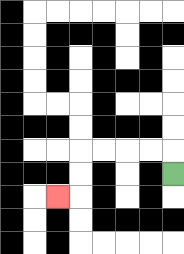{'start': '[7, 7]', 'end': '[2, 8]', 'path_directions': 'U,L,L,L,L,D,D,L', 'path_coordinates': '[[7, 7], [7, 6], [6, 6], [5, 6], [4, 6], [3, 6], [3, 7], [3, 8], [2, 8]]'}